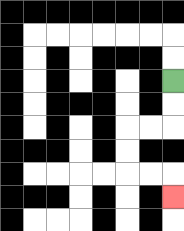{'start': '[7, 3]', 'end': '[7, 8]', 'path_directions': 'D,D,L,L,D,D,R,R,D', 'path_coordinates': '[[7, 3], [7, 4], [7, 5], [6, 5], [5, 5], [5, 6], [5, 7], [6, 7], [7, 7], [7, 8]]'}